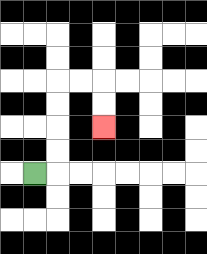{'start': '[1, 7]', 'end': '[4, 5]', 'path_directions': 'R,U,U,U,U,R,R,D,D', 'path_coordinates': '[[1, 7], [2, 7], [2, 6], [2, 5], [2, 4], [2, 3], [3, 3], [4, 3], [4, 4], [4, 5]]'}